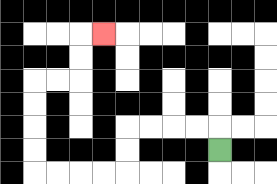{'start': '[9, 6]', 'end': '[4, 1]', 'path_directions': 'U,L,L,L,L,D,D,L,L,L,L,U,U,U,U,R,R,U,U,R', 'path_coordinates': '[[9, 6], [9, 5], [8, 5], [7, 5], [6, 5], [5, 5], [5, 6], [5, 7], [4, 7], [3, 7], [2, 7], [1, 7], [1, 6], [1, 5], [1, 4], [1, 3], [2, 3], [3, 3], [3, 2], [3, 1], [4, 1]]'}